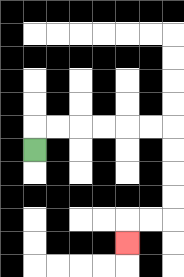{'start': '[1, 6]', 'end': '[5, 10]', 'path_directions': 'U,R,R,R,R,R,R,D,D,D,D,L,L,D', 'path_coordinates': '[[1, 6], [1, 5], [2, 5], [3, 5], [4, 5], [5, 5], [6, 5], [7, 5], [7, 6], [7, 7], [7, 8], [7, 9], [6, 9], [5, 9], [5, 10]]'}